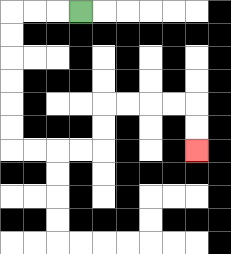{'start': '[3, 0]', 'end': '[8, 6]', 'path_directions': 'L,L,L,D,D,D,D,D,D,R,R,R,R,U,U,R,R,R,R,D,D', 'path_coordinates': '[[3, 0], [2, 0], [1, 0], [0, 0], [0, 1], [0, 2], [0, 3], [0, 4], [0, 5], [0, 6], [1, 6], [2, 6], [3, 6], [4, 6], [4, 5], [4, 4], [5, 4], [6, 4], [7, 4], [8, 4], [8, 5], [8, 6]]'}